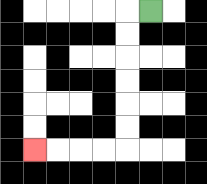{'start': '[6, 0]', 'end': '[1, 6]', 'path_directions': 'L,D,D,D,D,D,D,L,L,L,L', 'path_coordinates': '[[6, 0], [5, 0], [5, 1], [5, 2], [5, 3], [5, 4], [5, 5], [5, 6], [4, 6], [3, 6], [2, 6], [1, 6]]'}